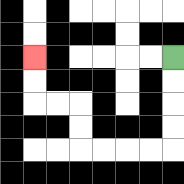{'start': '[7, 2]', 'end': '[1, 2]', 'path_directions': 'D,D,D,D,L,L,L,L,U,U,L,L,U,U', 'path_coordinates': '[[7, 2], [7, 3], [7, 4], [7, 5], [7, 6], [6, 6], [5, 6], [4, 6], [3, 6], [3, 5], [3, 4], [2, 4], [1, 4], [1, 3], [1, 2]]'}